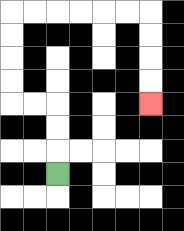{'start': '[2, 7]', 'end': '[6, 4]', 'path_directions': 'U,U,U,L,L,U,U,U,U,R,R,R,R,R,R,D,D,D,D', 'path_coordinates': '[[2, 7], [2, 6], [2, 5], [2, 4], [1, 4], [0, 4], [0, 3], [0, 2], [0, 1], [0, 0], [1, 0], [2, 0], [3, 0], [4, 0], [5, 0], [6, 0], [6, 1], [6, 2], [6, 3], [6, 4]]'}